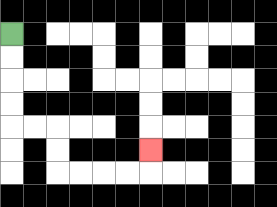{'start': '[0, 1]', 'end': '[6, 6]', 'path_directions': 'D,D,D,D,R,R,D,D,R,R,R,R,U', 'path_coordinates': '[[0, 1], [0, 2], [0, 3], [0, 4], [0, 5], [1, 5], [2, 5], [2, 6], [2, 7], [3, 7], [4, 7], [5, 7], [6, 7], [6, 6]]'}